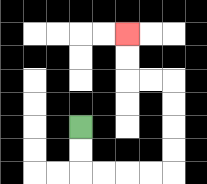{'start': '[3, 5]', 'end': '[5, 1]', 'path_directions': 'D,D,R,R,R,R,U,U,U,U,L,L,U,U', 'path_coordinates': '[[3, 5], [3, 6], [3, 7], [4, 7], [5, 7], [6, 7], [7, 7], [7, 6], [7, 5], [7, 4], [7, 3], [6, 3], [5, 3], [5, 2], [5, 1]]'}